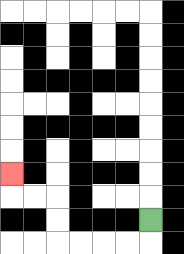{'start': '[6, 9]', 'end': '[0, 7]', 'path_directions': 'D,L,L,L,L,U,U,L,L,U', 'path_coordinates': '[[6, 9], [6, 10], [5, 10], [4, 10], [3, 10], [2, 10], [2, 9], [2, 8], [1, 8], [0, 8], [0, 7]]'}